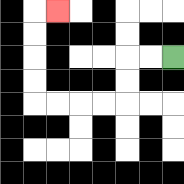{'start': '[7, 2]', 'end': '[2, 0]', 'path_directions': 'L,L,D,D,L,L,L,L,U,U,U,U,R', 'path_coordinates': '[[7, 2], [6, 2], [5, 2], [5, 3], [5, 4], [4, 4], [3, 4], [2, 4], [1, 4], [1, 3], [1, 2], [1, 1], [1, 0], [2, 0]]'}